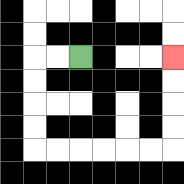{'start': '[3, 2]', 'end': '[7, 2]', 'path_directions': 'L,L,D,D,D,D,R,R,R,R,R,R,U,U,U,U', 'path_coordinates': '[[3, 2], [2, 2], [1, 2], [1, 3], [1, 4], [1, 5], [1, 6], [2, 6], [3, 6], [4, 6], [5, 6], [6, 6], [7, 6], [7, 5], [7, 4], [7, 3], [7, 2]]'}